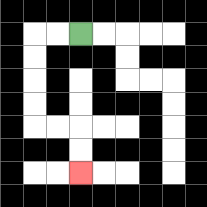{'start': '[3, 1]', 'end': '[3, 7]', 'path_directions': 'L,L,D,D,D,D,R,R,D,D', 'path_coordinates': '[[3, 1], [2, 1], [1, 1], [1, 2], [1, 3], [1, 4], [1, 5], [2, 5], [3, 5], [3, 6], [3, 7]]'}